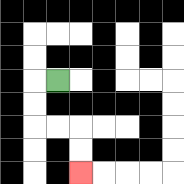{'start': '[2, 3]', 'end': '[3, 7]', 'path_directions': 'L,D,D,R,R,D,D', 'path_coordinates': '[[2, 3], [1, 3], [1, 4], [1, 5], [2, 5], [3, 5], [3, 6], [3, 7]]'}